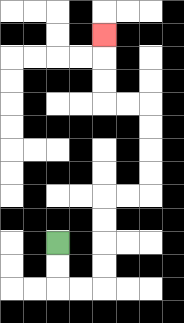{'start': '[2, 10]', 'end': '[4, 1]', 'path_directions': 'D,D,R,R,U,U,U,U,R,R,U,U,U,U,L,L,U,U,U', 'path_coordinates': '[[2, 10], [2, 11], [2, 12], [3, 12], [4, 12], [4, 11], [4, 10], [4, 9], [4, 8], [5, 8], [6, 8], [6, 7], [6, 6], [6, 5], [6, 4], [5, 4], [4, 4], [4, 3], [4, 2], [4, 1]]'}